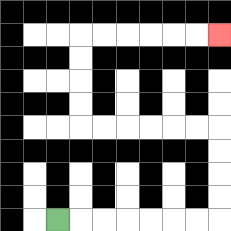{'start': '[2, 9]', 'end': '[9, 1]', 'path_directions': 'R,R,R,R,R,R,R,U,U,U,U,L,L,L,L,L,L,U,U,U,U,R,R,R,R,R,R', 'path_coordinates': '[[2, 9], [3, 9], [4, 9], [5, 9], [6, 9], [7, 9], [8, 9], [9, 9], [9, 8], [9, 7], [9, 6], [9, 5], [8, 5], [7, 5], [6, 5], [5, 5], [4, 5], [3, 5], [3, 4], [3, 3], [3, 2], [3, 1], [4, 1], [5, 1], [6, 1], [7, 1], [8, 1], [9, 1]]'}